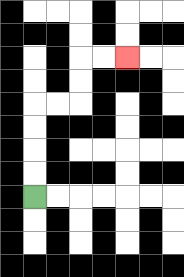{'start': '[1, 8]', 'end': '[5, 2]', 'path_directions': 'U,U,U,U,R,R,U,U,R,R', 'path_coordinates': '[[1, 8], [1, 7], [1, 6], [1, 5], [1, 4], [2, 4], [3, 4], [3, 3], [3, 2], [4, 2], [5, 2]]'}